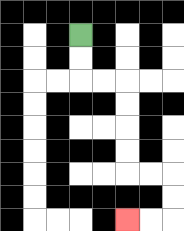{'start': '[3, 1]', 'end': '[5, 9]', 'path_directions': 'D,D,R,R,D,D,D,D,R,R,D,D,L,L', 'path_coordinates': '[[3, 1], [3, 2], [3, 3], [4, 3], [5, 3], [5, 4], [5, 5], [5, 6], [5, 7], [6, 7], [7, 7], [7, 8], [7, 9], [6, 9], [5, 9]]'}